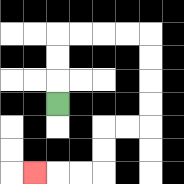{'start': '[2, 4]', 'end': '[1, 7]', 'path_directions': 'U,U,U,R,R,R,R,D,D,D,D,L,L,D,D,L,L,L', 'path_coordinates': '[[2, 4], [2, 3], [2, 2], [2, 1], [3, 1], [4, 1], [5, 1], [6, 1], [6, 2], [6, 3], [6, 4], [6, 5], [5, 5], [4, 5], [4, 6], [4, 7], [3, 7], [2, 7], [1, 7]]'}